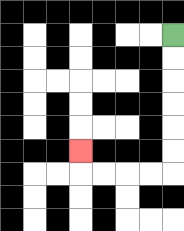{'start': '[7, 1]', 'end': '[3, 6]', 'path_directions': 'D,D,D,D,D,D,L,L,L,L,U', 'path_coordinates': '[[7, 1], [7, 2], [7, 3], [7, 4], [7, 5], [7, 6], [7, 7], [6, 7], [5, 7], [4, 7], [3, 7], [3, 6]]'}